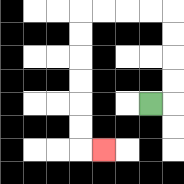{'start': '[6, 4]', 'end': '[4, 6]', 'path_directions': 'R,U,U,U,U,L,L,L,L,D,D,D,D,D,D,R', 'path_coordinates': '[[6, 4], [7, 4], [7, 3], [7, 2], [7, 1], [7, 0], [6, 0], [5, 0], [4, 0], [3, 0], [3, 1], [3, 2], [3, 3], [3, 4], [3, 5], [3, 6], [4, 6]]'}